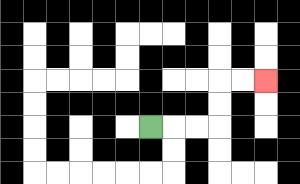{'start': '[6, 5]', 'end': '[11, 3]', 'path_directions': 'R,R,R,U,U,R,R', 'path_coordinates': '[[6, 5], [7, 5], [8, 5], [9, 5], [9, 4], [9, 3], [10, 3], [11, 3]]'}